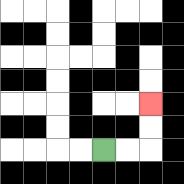{'start': '[4, 6]', 'end': '[6, 4]', 'path_directions': 'R,R,U,U', 'path_coordinates': '[[4, 6], [5, 6], [6, 6], [6, 5], [6, 4]]'}